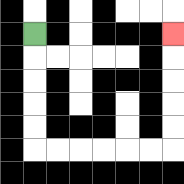{'start': '[1, 1]', 'end': '[7, 1]', 'path_directions': 'D,D,D,D,D,R,R,R,R,R,R,U,U,U,U,U', 'path_coordinates': '[[1, 1], [1, 2], [1, 3], [1, 4], [1, 5], [1, 6], [2, 6], [3, 6], [4, 6], [5, 6], [6, 6], [7, 6], [7, 5], [7, 4], [7, 3], [7, 2], [7, 1]]'}